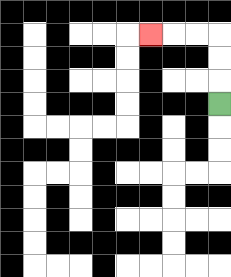{'start': '[9, 4]', 'end': '[6, 1]', 'path_directions': 'U,U,U,L,L,L', 'path_coordinates': '[[9, 4], [9, 3], [9, 2], [9, 1], [8, 1], [7, 1], [6, 1]]'}